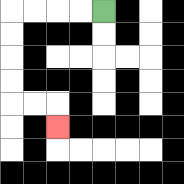{'start': '[4, 0]', 'end': '[2, 5]', 'path_directions': 'L,L,L,L,D,D,D,D,R,R,D', 'path_coordinates': '[[4, 0], [3, 0], [2, 0], [1, 0], [0, 0], [0, 1], [0, 2], [0, 3], [0, 4], [1, 4], [2, 4], [2, 5]]'}